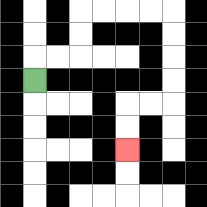{'start': '[1, 3]', 'end': '[5, 6]', 'path_directions': 'U,R,R,U,U,R,R,R,R,D,D,D,D,L,L,D,D', 'path_coordinates': '[[1, 3], [1, 2], [2, 2], [3, 2], [3, 1], [3, 0], [4, 0], [5, 0], [6, 0], [7, 0], [7, 1], [7, 2], [7, 3], [7, 4], [6, 4], [5, 4], [5, 5], [5, 6]]'}